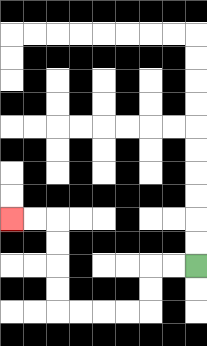{'start': '[8, 11]', 'end': '[0, 9]', 'path_directions': 'L,L,D,D,L,L,L,L,U,U,U,U,L,L', 'path_coordinates': '[[8, 11], [7, 11], [6, 11], [6, 12], [6, 13], [5, 13], [4, 13], [3, 13], [2, 13], [2, 12], [2, 11], [2, 10], [2, 9], [1, 9], [0, 9]]'}